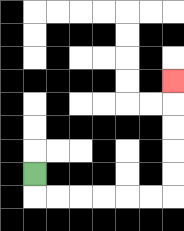{'start': '[1, 7]', 'end': '[7, 3]', 'path_directions': 'D,R,R,R,R,R,R,U,U,U,U,U', 'path_coordinates': '[[1, 7], [1, 8], [2, 8], [3, 8], [4, 8], [5, 8], [6, 8], [7, 8], [7, 7], [7, 6], [7, 5], [7, 4], [7, 3]]'}